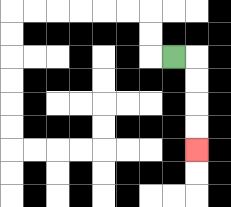{'start': '[7, 2]', 'end': '[8, 6]', 'path_directions': 'R,D,D,D,D', 'path_coordinates': '[[7, 2], [8, 2], [8, 3], [8, 4], [8, 5], [8, 6]]'}